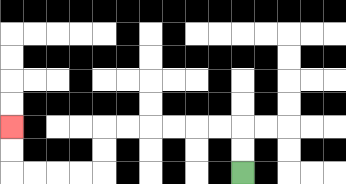{'start': '[10, 7]', 'end': '[0, 5]', 'path_directions': 'U,U,L,L,L,L,L,L,D,D,L,L,L,L,U,U', 'path_coordinates': '[[10, 7], [10, 6], [10, 5], [9, 5], [8, 5], [7, 5], [6, 5], [5, 5], [4, 5], [4, 6], [4, 7], [3, 7], [2, 7], [1, 7], [0, 7], [0, 6], [0, 5]]'}